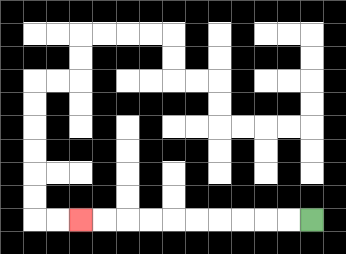{'start': '[13, 9]', 'end': '[3, 9]', 'path_directions': 'L,L,L,L,L,L,L,L,L,L', 'path_coordinates': '[[13, 9], [12, 9], [11, 9], [10, 9], [9, 9], [8, 9], [7, 9], [6, 9], [5, 9], [4, 9], [3, 9]]'}